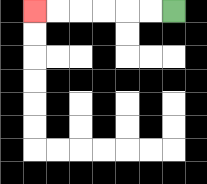{'start': '[7, 0]', 'end': '[1, 0]', 'path_directions': 'L,L,L,L,L,L', 'path_coordinates': '[[7, 0], [6, 0], [5, 0], [4, 0], [3, 0], [2, 0], [1, 0]]'}